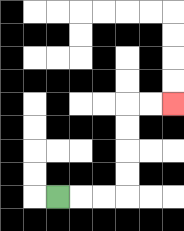{'start': '[2, 8]', 'end': '[7, 4]', 'path_directions': 'R,R,R,U,U,U,U,R,R', 'path_coordinates': '[[2, 8], [3, 8], [4, 8], [5, 8], [5, 7], [5, 6], [5, 5], [5, 4], [6, 4], [7, 4]]'}